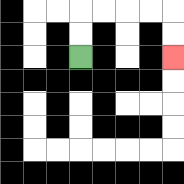{'start': '[3, 2]', 'end': '[7, 2]', 'path_directions': 'U,U,R,R,R,R,D,D', 'path_coordinates': '[[3, 2], [3, 1], [3, 0], [4, 0], [5, 0], [6, 0], [7, 0], [7, 1], [7, 2]]'}